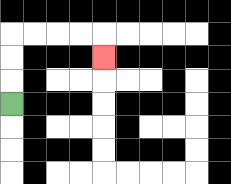{'start': '[0, 4]', 'end': '[4, 2]', 'path_directions': 'U,U,U,R,R,R,R,D', 'path_coordinates': '[[0, 4], [0, 3], [0, 2], [0, 1], [1, 1], [2, 1], [3, 1], [4, 1], [4, 2]]'}